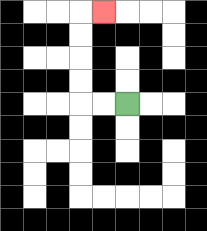{'start': '[5, 4]', 'end': '[4, 0]', 'path_directions': 'L,L,U,U,U,U,R', 'path_coordinates': '[[5, 4], [4, 4], [3, 4], [3, 3], [3, 2], [3, 1], [3, 0], [4, 0]]'}